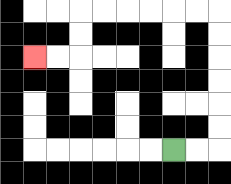{'start': '[7, 6]', 'end': '[1, 2]', 'path_directions': 'R,R,U,U,U,U,U,U,L,L,L,L,L,L,D,D,L,L', 'path_coordinates': '[[7, 6], [8, 6], [9, 6], [9, 5], [9, 4], [9, 3], [9, 2], [9, 1], [9, 0], [8, 0], [7, 0], [6, 0], [5, 0], [4, 0], [3, 0], [3, 1], [3, 2], [2, 2], [1, 2]]'}